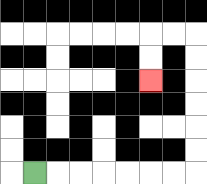{'start': '[1, 7]', 'end': '[6, 3]', 'path_directions': 'R,R,R,R,R,R,R,U,U,U,U,U,U,L,L,D,D', 'path_coordinates': '[[1, 7], [2, 7], [3, 7], [4, 7], [5, 7], [6, 7], [7, 7], [8, 7], [8, 6], [8, 5], [8, 4], [8, 3], [8, 2], [8, 1], [7, 1], [6, 1], [6, 2], [6, 3]]'}